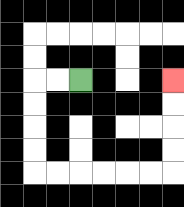{'start': '[3, 3]', 'end': '[7, 3]', 'path_directions': 'L,L,D,D,D,D,R,R,R,R,R,R,U,U,U,U', 'path_coordinates': '[[3, 3], [2, 3], [1, 3], [1, 4], [1, 5], [1, 6], [1, 7], [2, 7], [3, 7], [4, 7], [5, 7], [6, 7], [7, 7], [7, 6], [7, 5], [7, 4], [7, 3]]'}